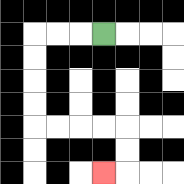{'start': '[4, 1]', 'end': '[4, 7]', 'path_directions': 'L,L,L,D,D,D,D,R,R,R,R,D,D,L', 'path_coordinates': '[[4, 1], [3, 1], [2, 1], [1, 1], [1, 2], [1, 3], [1, 4], [1, 5], [2, 5], [3, 5], [4, 5], [5, 5], [5, 6], [5, 7], [4, 7]]'}